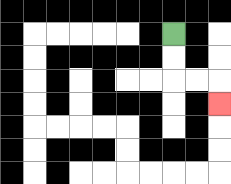{'start': '[7, 1]', 'end': '[9, 4]', 'path_directions': 'D,D,R,R,D', 'path_coordinates': '[[7, 1], [7, 2], [7, 3], [8, 3], [9, 3], [9, 4]]'}